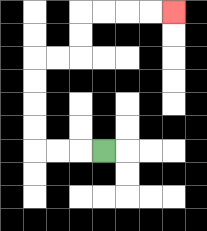{'start': '[4, 6]', 'end': '[7, 0]', 'path_directions': 'L,L,L,U,U,U,U,R,R,U,U,R,R,R,R', 'path_coordinates': '[[4, 6], [3, 6], [2, 6], [1, 6], [1, 5], [1, 4], [1, 3], [1, 2], [2, 2], [3, 2], [3, 1], [3, 0], [4, 0], [5, 0], [6, 0], [7, 0]]'}